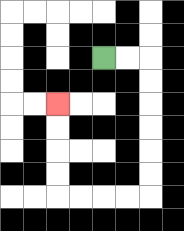{'start': '[4, 2]', 'end': '[2, 4]', 'path_directions': 'R,R,D,D,D,D,D,D,L,L,L,L,U,U,U,U', 'path_coordinates': '[[4, 2], [5, 2], [6, 2], [6, 3], [6, 4], [6, 5], [6, 6], [6, 7], [6, 8], [5, 8], [4, 8], [3, 8], [2, 8], [2, 7], [2, 6], [2, 5], [2, 4]]'}